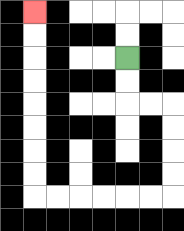{'start': '[5, 2]', 'end': '[1, 0]', 'path_directions': 'D,D,R,R,D,D,D,D,L,L,L,L,L,L,U,U,U,U,U,U,U,U', 'path_coordinates': '[[5, 2], [5, 3], [5, 4], [6, 4], [7, 4], [7, 5], [7, 6], [7, 7], [7, 8], [6, 8], [5, 8], [4, 8], [3, 8], [2, 8], [1, 8], [1, 7], [1, 6], [1, 5], [1, 4], [1, 3], [1, 2], [1, 1], [1, 0]]'}